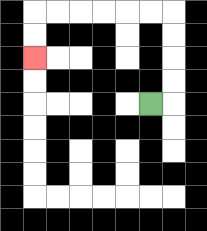{'start': '[6, 4]', 'end': '[1, 2]', 'path_directions': 'R,U,U,U,U,L,L,L,L,L,L,D,D', 'path_coordinates': '[[6, 4], [7, 4], [7, 3], [7, 2], [7, 1], [7, 0], [6, 0], [5, 0], [4, 0], [3, 0], [2, 0], [1, 0], [1, 1], [1, 2]]'}